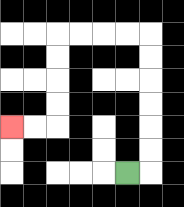{'start': '[5, 7]', 'end': '[0, 5]', 'path_directions': 'R,U,U,U,U,U,U,L,L,L,L,D,D,D,D,L,L', 'path_coordinates': '[[5, 7], [6, 7], [6, 6], [6, 5], [6, 4], [6, 3], [6, 2], [6, 1], [5, 1], [4, 1], [3, 1], [2, 1], [2, 2], [2, 3], [2, 4], [2, 5], [1, 5], [0, 5]]'}